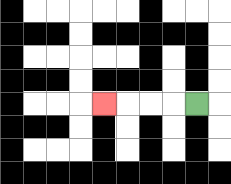{'start': '[8, 4]', 'end': '[4, 4]', 'path_directions': 'L,L,L,L', 'path_coordinates': '[[8, 4], [7, 4], [6, 4], [5, 4], [4, 4]]'}